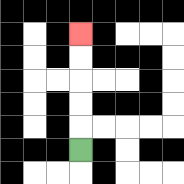{'start': '[3, 6]', 'end': '[3, 1]', 'path_directions': 'U,U,U,U,U', 'path_coordinates': '[[3, 6], [3, 5], [3, 4], [3, 3], [3, 2], [3, 1]]'}